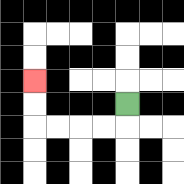{'start': '[5, 4]', 'end': '[1, 3]', 'path_directions': 'D,L,L,L,L,U,U', 'path_coordinates': '[[5, 4], [5, 5], [4, 5], [3, 5], [2, 5], [1, 5], [1, 4], [1, 3]]'}